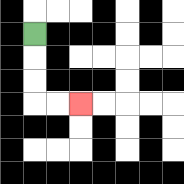{'start': '[1, 1]', 'end': '[3, 4]', 'path_directions': 'D,D,D,R,R', 'path_coordinates': '[[1, 1], [1, 2], [1, 3], [1, 4], [2, 4], [3, 4]]'}